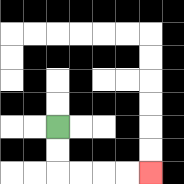{'start': '[2, 5]', 'end': '[6, 7]', 'path_directions': 'D,D,R,R,R,R', 'path_coordinates': '[[2, 5], [2, 6], [2, 7], [3, 7], [4, 7], [5, 7], [6, 7]]'}